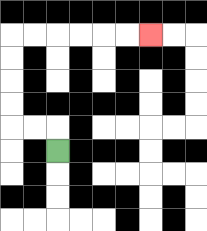{'start': '[2, 6]', 'end': '[6, 1]', 'path_directions': 'U,L,L,U,U,U,U,R,R,R,R,R,R', 'path_coordinates': '[[2, 6], [2, 5], [1, 5], [0, 5], [0, 4], [0, 3], [0, 2], [0, 1], [1, 1], [2, 1], [3, 1], [4, 1], [5, 1], [6, 1]]'}